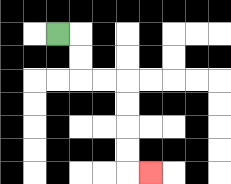{'start': '[2, 1]', 'end': '[6, 7]', 'path_directions': 'R,D,D,R,R,D,D,D,D,R', 'path_coordinates': '[[2, 1], [3, 1], [3, 2], [3, 3], [4, 3], [5, 3], [5, 4], [5, 5], [5, 6], [5, 7], [6, 7]]'}